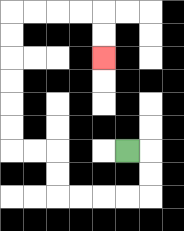{'start': '[5, 6]', 'end': '[4, 2]', 'path_directions': 'R,D,D,L,L,L,L,U,U,L,L,U,U,U,U,U,U,R,R,R,R,D,D', 'path_coordinates': '[[5, 6], [6, 6], [6, 7], [6, 8], [5, 8], [4, 8], [3, 8], [2, 8], [2, 7], [2, 6], [1, 6], [0, 6], [0, 5], [0, 4], [0, 3], [0, 2], [0, 1], [0, 0], [1, 0], [2, 0], [3, 0], [4, 0], [4, 1], [4, 2]]'}